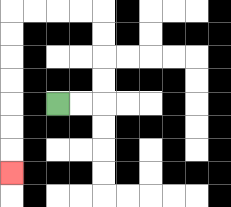{'start': '[2, 4]', 'end': '[0, 7]', 'path_directions': 'R,R,U,U,U,U,L,L,L,L,D,D,D,D,D,D,D', 'path_coordinates': '[[2, 4], [3, 4], [4, 4], [4, 3], [4, 2], [4, 1], [4, 0], [3, 0], [2, 0], [1, 0], [0, 0], [0, 1], [0, 2], [0, 3], [0, 4], [0, 5], [0, 6], [0, 7]]'}